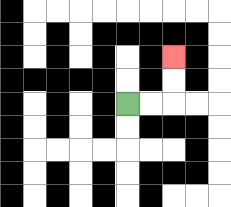{'start': '[5, 4]', 'end': '[7, 2]', 'path_directions': 'R,R,U,U', 'path_coordinates': '[[5, 4], [6, 4], [7, 4], [7, 3], [7, 2]]'}